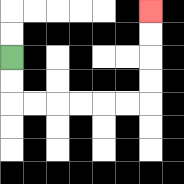{'start': '[0, 2]', 'end': '[6, 0]', 'path_directions': 'D,D,R,R,R,R,R,R,U,U,U,U', 'path_coordinates': '[[0, 2], [0, 3], [0, 4], [1, 4], [2, 4], [3, 4], [4, 4], [5, 4], [6, 4], [6, 3], [6, 2], [6, 1], [6, 0]]'}